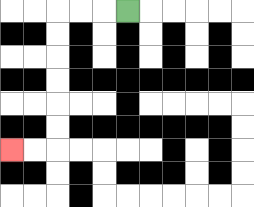{'start': '[5, 0]', 'end': '[0, 6]', 'path_directions': 'L,L,L,D,D,D,D,D,D,L,L', 'path_coordinates': '[[5, 0], [4, 0], [3, 0], [2, 0], [2, 1], [2, 2], [2, 3], [2, 4], [2, 5], [2, 6], [1, 6], [0, 6]]'}